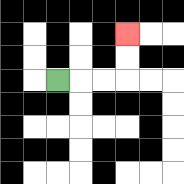{'start': '[2, 3]', 'end': '[5, 1]', 'path_directions': 'R,R,R,U,U', 'path_coordinates': '[[2, 3], [3, 3], [4, 3], [5, 3], [5, 2], [5, 1]]'}